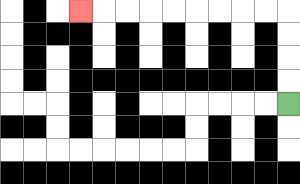{'start': '[12, 4]', 'end': '[3, 0]', 'path_directions': 'U,U,U,U,L,L,L,L,L,L,L,L,L', 'path_coordinates': '[[12, 4], [12, 3], [12, 2], [12, 1], [12, 0], [11, 0], [10, 0], [9, 0], [8, 0], [7, 0], [6, 0], [5, 0], [4, 0], [3, 0]]'}